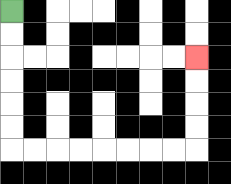{'start': '[0, 0]', 'end': '[8, 2]', 'path_directions': 'D,D,D,D,D,D,R,R,R,R,R,R,R,R,U,U,U,U', 'path_coordinates': '[[0, 0], [0, 1], [0, 2], [0, 3], [0, 4], [0, 5], [0, 6], [1, 6], [2, 6], [3, 6], [4, 6], [5, 6], [6, 6], [7, 6], [8, 6], [8, 5], [8, 4], [8, 3], [8, 2]]'}